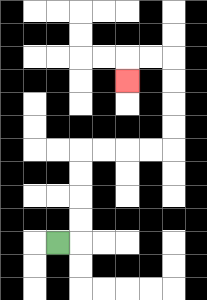{'start': '[2, 10]', 'end': '[5, 3]', 'path_directions': 'R,U,U,U,U,R,R,R,R,U,U,U,U,L,L,D', 'path_coordinates': '[[2, 10], [3, 10], [3, 9], [3, 8], [3, 7], [3, 6], [4, 6], [5, 6], [6, 6], [7, 6], [7, 5], [7, 4], [7, 3], [7, 2], [6, 2], [5, 2], [5, 3]]'}